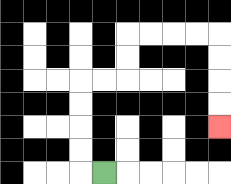{'start': '[4, 7]', 'end': '[9, 5]', 'path_directions': 'L,U,U,U,U,R,R,U,U,R,R,R,R,D,D,D,D', 'path_coordinates': '[[4, 7], [3, 7], [3, 6], [3, 5], [3, 4], [3, 3], [4, 3], [5, 3], [5, 2], [5, 1], [6, 1], [7, 1], [8, 1], [9, 1], [9, 2], [9, 3], [9, 4], [9, 5]]'}